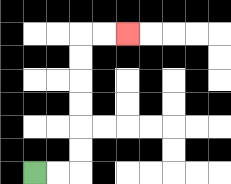{'start': '[1, 7]', 'end': '[5, 1]', 'path_directions': 'R,R,U,U,U,U,U,U,R,R', 'path_coordinates': '[[1, 7], [2, 7], [3, 7], [3, 6], [3, 5], [3, 4], [3, 3], [3, 2], [3, 1], [4, 1], [5, 1]]'}